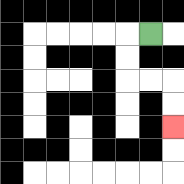{'start': '[6, 1]', 'end': '[7, 5]', 'path_directions': 'L,D,D,R,R,D,D', 'path_coordinates': '[[6, 1], [5, 1], [5, 2], [5, 3], [6, 3], [7, 3], [7, 4], [7, 5]]'}